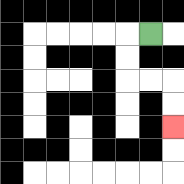{'start': '[6, 1]', 'end': '[7, 5]', 'path_directions': 'L,D,D,R,R,D,D', 'path_coordinates': '[[6, 1], [5, 1], [5, 2], [5, 3], [6, 3], [7, 3], [7, 4], [7, 5]]'}